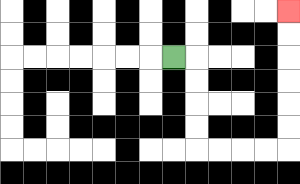{'start': '[7, 2]', 'end': '[12, 0]', 'path_directions': 'R,D,D,D,D,R,R,R,R,U,U,U,U,U,U', 'path_coordinates': '[[7, 2], [8, 2], [8, 3], [8, 4], [8, 5], [8, 6], [9, 6], [10, 6], [11, 6], [12, 6], [12, 5], [12, 4], [12, 3], [12, 2], [12, 1], [12, 0]]'}